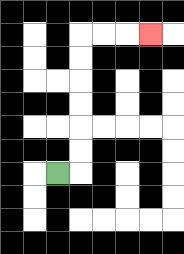{'start': '[2, 7]', 'end': '[6, 1]', 'path_directions': 'R,U,U,U,U,U,U,R,R,R', 'path_coordinates': '[[2, 7], [3, 7], [3, 6], [3, 5], [3, 4], [3, 3], [3, 2], [3, 1], [4, 1], [5, 1], [6, 1]]'}